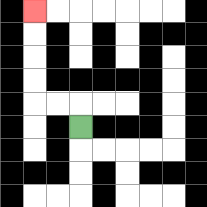{'start': '[3, 5]', 'end': '[1, 0]', 'path_directions': 'U,L,L,U,U,U,U', 'path_coordinates': '[[3, 5], [3, 4], [2, 4], [1, 4], [1, 3], [1, 2], [1, 1], [1, 0]]'}